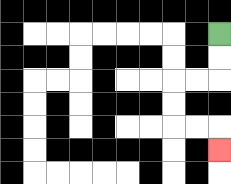{'start': '[9, 1]', 'end': '[9, 6]', 'path_directions': 'D,D,L,L,D,D,R,R,D', 'path_coordinates': '[[9, 1], [9, 2], [9, 3], [8, 3], [7, 3], [7, 4], [7, 5], [8, 5], [9, 5], [9, 6]]'}